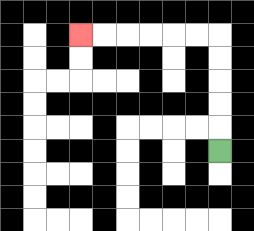{'start': '[9, 6]', 'end': '[3, 1]', 'path_directions': 'U,U,U,U,U,L,L,L,L,L,L', 'path_coordinates': '[[9, 6], [9, 5], [9, 4], [9, 3], [9, 2], [9, 1], [8, 1], [7, 1], [6, 1], [5, 1], [4, 1], [3, 1]]'}